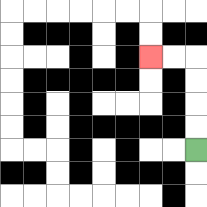{'start': '[8, 6]', 'end': '[6, 2]', 'path_directions': 'U,U,U,U,L,L', 'path_coordinates': '[[8, 6], [8, 5], [8, 4], [8, 3], [8, 2], [7, 2], [6, 2]]'}